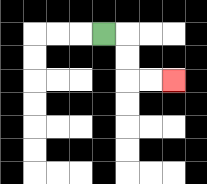{'start': '[4, 1]', 'end': '[7, 3]', 'path_directions': 'R,D,D,R,R', 'path_coordinates': '[[4, 1], [5, 1], [5, 2], [5, 3], [6, 3], [7, 3]]'}